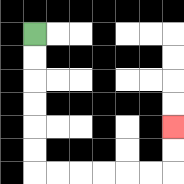{'start': '[1, 1]', 'end': '[7, 5]', 'path_directions': 'D,D,D,D,D,D,R,R,R,R,R,R,U,U', 'path_coordinates': '[[1, 1], [1, 2], [1, 3], [1, 4], [1, 5], [1, 6], [1, 7], [2, 7], [3, 7], [4, 7], [5, 7], [6, 7], [7, 7], [7, 6], [7, 5]]'}